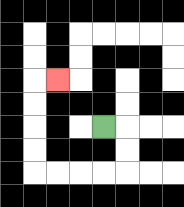{'start': '[4, 5]', 'end': '[2, 3]', 'path_directions': 'R,D,D,L,L,L,L,U,U,U,U,R', 'path_coordinates': '[[4, 5], [5, 5], [5, 6], [5, 7], [4, 7], [3, 7], [2, 7], [1, 7], [1, 6], [1, 5], [1, 4], [1, 3], [2, 3]]'}